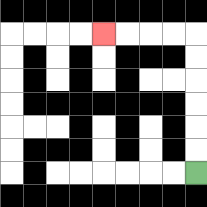{'start': '[8, 7]', 'end': '[4, 1]', 'path_directions': 'U,U,U,U,U,U,L,L,L,L', 'path_coordinates': '[[8, 7], [8, 6], [8, 5], [8, 4], [8, 3], [8, 2], [8, 1], [7, 1], [6, 1], [5, 1], [4, 1]]'}